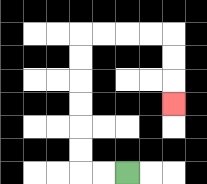{'start': '[5, 7]', 'end': '[7, 4]', 'path_directions': 'L,L,U,U,U,U,U,U,R,R,R,R,D,D,D', 'path_coordinates': '[[5, 7], [4, 7], [3, 7], [3, 6], [3, 5], [3, 4], [3, 3], [3, 2], [3, 1], [4, 1], [5, 1], [6, 1], [7, 1], [7, 2], [7, 3], [7, 4]]'}